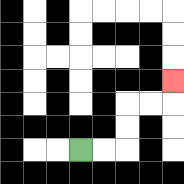{'start': '[3, 6]', 'end': '[7, 3]', 'path_directions': 'R,R,U,U,R,R,U', 'path_coordinates': '[[3, 6], [4, 6], [5, 6], [5, 5], [5, 4], [6, 4], [7, 4], [7, 3]]'}